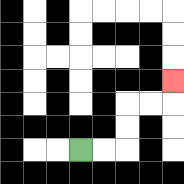{'start': '[3, 6]', 'end': '[7, 3]', 'path_directions': 'R,R,U,U,R,R,U', 'path_coordinates': '[[3, 6], [4, 6], [5, 6], [5, 5], [5, 4], [6, 4], [7, 4], [7, 3]]'}